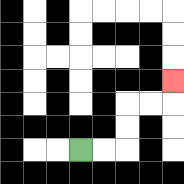{'start': '[3, 6]', 'end': '[7, 3]', 'path_directions': 'R,R,U,U,R,R,U', 'path_coordinates': '[[3, 6], [4, 6], [5, 6], [5, 5], [5, 4], [6, 4], [7, 4], [7, 3]]'}